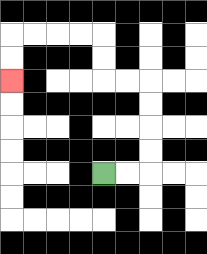{'start': '[4, 7]', 'end': '[0, 3]', 'path_directions': 'R,R,U,U,U,U,L,L,U,U,L,L,L,L,D,D', 'path_coordinates': '[[4, 7], [5, 7], [6, 7], [6, 6], [6, 5], [6, 4], [6, 3], [5, 3], [4, 3], [4, 2], [4, 1], [3, 1], [2, 1], [1, 1], [0, 1], [0, 2], [0, 3]]'}